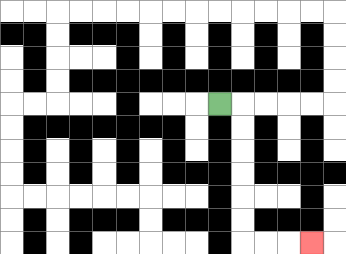{'start': '[9, 4]', 'end': '[13, 10]', 'path_directions': 'R,D,D,D,D,D,D,R,R,R', 'path_coordinates': '[[9, 4], [10, 4], [10, 5], [10, 6], [10, 7], [10, 8], [10, 9], [10, 10], [11, 10], [12, 10], [13, 10]]'}